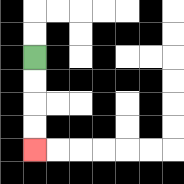{'start': '[1, 2]', 'end': '[1, 6]', 'path_directions': 'D,D,D,D', 'path_coordinates': '[[1, 2], [1, 3], [1, 4], [1, 5], [1, 6]]'}